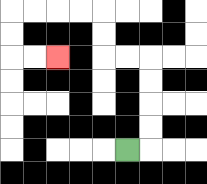{'start': '[5, 6]', 'end': '[2, 2]', 'path_directions': 'R,U,U,U,U,L,L,U,U,L,L,L,L,D,D,R,R', 'path_coordinates': '[[5, 6], [6, 6], [6, 5], [6, 4], [6, 3], [6, 2], [5, 2], [4, 2], [4, 1], [4, 0], [3, 0], [2, 0], [1, 0], [0, 0], [0, 1], [0, 2], [1, 2], [2, 2]]'}